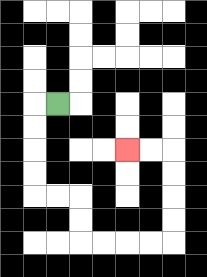{'start': '[2, 4]', 'end': '[5, 6]', 'path_directions': 'L,D,D,D,D,R,R,D,D,R,R,R,R,U,U,U,U,L,L', 'path_coordinates': '[[2, 4], [1, 4], [1, 5], [1, 6], [1, 7], [1, 8], [2, 8], [3, 8], [3, 9], [3, 10], [4, 10], [5, 10], [6, 10], [7, 10], [7, 9], [7, 8], [7, 7], [7, 6], [6, 6], [5, 6]]'}